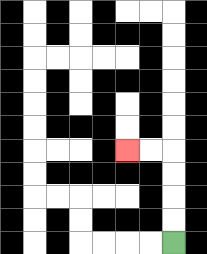{'start': '[7, 10]', 'end': '[5, 6]', 'path_directions': 'U,U,U,U,L,L', 'path_coordinates': '[[7, 10], [7, 9], [7, 8], [7, 7], [7, 6], [6, 6], [5, 6]]'}